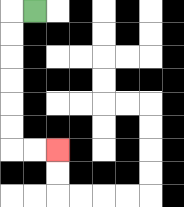{'start': '[1, 0]', 'end': '[2, 6]', 'path_directions': 'L,D,D,D,D,D,D,R,R', 'path_coordinates': '[[1, 0], [0, 0], [0, 1], [0, 2], [0, 3], [0, 4], [0, 5], [0, 6], [1, 6], [2, 6]]'}